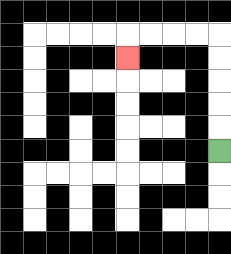{'start': '[9, 6]', 'end': '[5, 2]', 'path_directions': 'U,U,U,U,U,L,L,L,L,D', 'path_coordinates': '[[9, 6], [9, 5], [9, 4], [9, 3], [9, 2], [9, 1], [8, 1], [7, 1], [6, 1], [5, 1], [5, 2]]'}